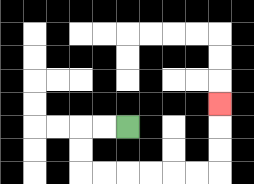{'start': '[5, 5]', 'end': '[9, 4]', 'path_directions': 'L,L,D,D,R,R,R,R,R,R,U,U,U', 'path_coordinates': '[[5, 5], [4, 5], [3, 5], [3, 6], [3, 7], [4, 7], [5, 7], [6, 7], [7, 7], [8, 7], [9, 7], [9, 6], [9, 5], [9, 4]]'}